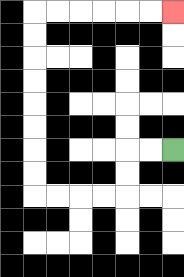{'start': '[7, 6]', 'end': '[7, 0]', 'path_directions': 'L,L,D,D,L,L,L,L,U,U,U,U,U,U,U,U,R,R,R,R,R,R', 'path_coordinates': '[[7, 6], [6, 6], [5, 6], [5, 7], [5, 8], [4, 8], [3, 8], [2, 8], [1, 8], [1, 7], [1, 6], [1, 5], [1, 4], [1, 3], [1, 2], [1, 1], [1, 0], [2, 0], [3, 0], [4, 0], [5, 0], [6, 0], [7, 0]]'}